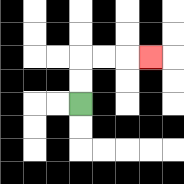{'start': '[3, 4]', 'end': '[6, 2]', 'path_directions': 'U,U,R,R,R', 'path_coordinates': '[[3, 4], [3, 3], [3, 2], [4, 2], [5, 2], [6, 2]]'}